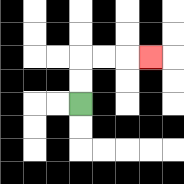{'start': '[3, 4]', 'end': '[6, 2]', 'path_directions': 'U,U,R,R,R', 'path_coordinates': '[[3, 4], [3, 3], [3, 2], [4, 2], [5, 2], [6, 2]]'}